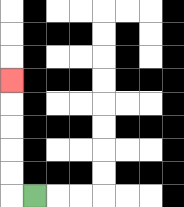{'start': '[1, 8]', 'end': '[0, 3]', 'path_directions': 'L,U,U,U,U,U', 'path_coordinates': '[[1, 8], [0, 8], [0, 7], [0, 6], [0, 5], [0, 4], [0, 3]]'}